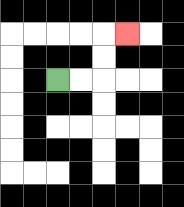{'start': '[2, 3]', 'end': '[5, 1]', 'path_directions': 'R,R,U,U,R', 'path_coordinates': '[[2, 3], [3, 3], [4, 3], [4, 2], [4, 1], [5, 1]]'}